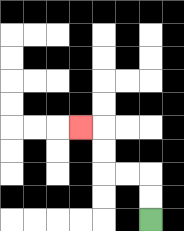{'start': '[6, 9]', 'end': '[3, 5]', 'path_directions': 'U,U,L,L,U,U,L', 'path_coordinates': '[[6, 9], [6, 8], [6, 7], [5, 7], [4, 7], [4, 6], [4, 5], [3, 5]]'}